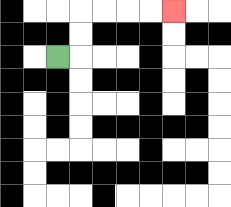{'start': '[2, 2]', 'end': '[7, 0]', 'path_directions': 'R,U,U,R,R,R,R', 'path_coordinates': '[[2, 2], [3, 2], [3, 1], [3, 0], [4, 0], [5, 0], [6, 0], [7, 0]]'}